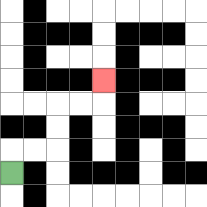{'start': '[0, 7]', 'end': '[4, 3]', 'path_directions': 'U,R,R,U,U,R,R,U', 'path_coordinates': '[[0, 7], [0, 6], [1, 6], [2, 6], [2, 5], [2, 4], [3, 4], [4, 4], [4, 3]]'}